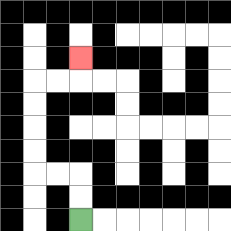{'start': '[3, 9]', 'end': '[3, 2]', 'path_directions': 'U,U,L,L,U,U,U,U,R,R,U', 'path_coordinates': '[[3, 9], [3, 8], [3, 7], [2, 7], [1, 7], [1, 6], [1, 5], [1, 4], [1, 3], [2, 3], [3, 3], [3, 2]]'}